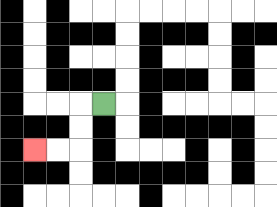{'start': '[4, 4]', 'end': '[1, 6]', 'path_directions': 'L,D,D,L,L', 'path_coordinates': '[[4, 4], [3, 4], [3, 5], [3, 6], [2, 6], [1, 6]]'}